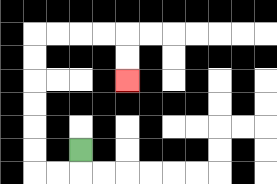{'start': '[3, 6]', 'end': '[5, 3]', 'path_directions': 'D,L,L,U,U,U,U,U,U,R,R,R,R,D,D', 'path_coordinates': '[[3, 6], [3, 7], [2, 7], [1, 7], [1, 6], [1, 5], [1, 4], [1, 3], [1, 2], [1, 1], [2, 1], [3, 1], [4, 1], [5, 1], [5, 2], [5, 3]]'}